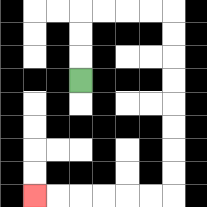{'start': '[3, 3]', 'end': '[1, 8]', 'path_directions': 'U,U,U,R,R,R,R,D,D,D,D,D,D,D,D,L,L,L,L,L,L', 'path_coordinates': '[[3, 3], [3, 2], [3, 1], [3, 0], [4, 0], [5, 0], [6, 0], [7, 0], [7, 1], [7, 2], [7, 3], [7, 4], [7, 5], [7, 6], [7, 7], [7, 8], [6, 8], [5, 8], [4, 8], [3, 8], [2, 8], [1, 8]]'}